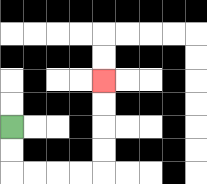{'start': '[0, 5]', 'end': '[4, 3]', 'path_directions': 'D,D,R,R,R,R,U,U,U,U', 'path_coordinates': '[[0, 5], [0, 6], [0, 7], [1, 7], [2, 7], [3, 7], [4, 7], [4, 6], [4, 5], [4, 4], [4, 3]]'}